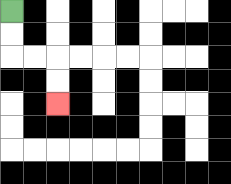{'start': '[0, 0]', 'end': '[2, 4]', 'path_directions': 'D,D,R,R,D,D', 'path_coordinates': '[[0, 0], [0, 1], [0, 2], [1, 2], [2, 2], [2, 3], [2, 4]]'}